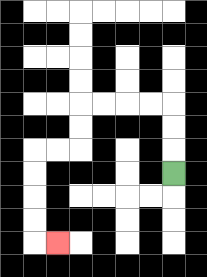{'start': '[7, 7]', 'end': '[2, 10]', 'path_directions': 'U,U,U,L,L,L,L,D,D,L,L,D,D,D,D,R', 'path_coordinates': '[[7, 7], [7, 6], [7, 5], [7, 4], [6, 4], [5, 4], [4, 4], [3, 4], [3, 5], [3, 6], [2, 6], [1, 6], [1, 7], [1, 8], [1, 9], [1, 10], [2, 10]]'}